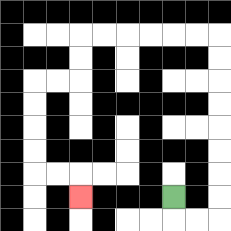{'start': '[7, 8]', 'end': '[3, 8]', 'path_directions': 'D,R,R,U,U,U,U,U,U,U,U,L,L,L,L,L,L,D,D,L,L,D,D,D,D,R,R,D', 'path_coordinates': '[[7, 8], [7, 9], [8, 9], [9, 9], [9, 8], [9, 7], [9, 6], [9, 5], [9, 4], [9, 3], [9, 2], [9, 1], [8, 1], [7, 1], [6, 1], [5, 1], [4, 1], [3, 1], [3, 2], [3, 3], [2, 3], [1, 3], [1, 4], [1, 5], [1, 6], [1, 7], [2, 7], [3, 7], [3, 8]]'}